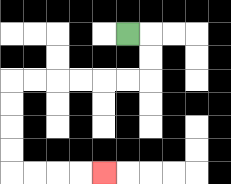{'start': '[5, 1]', 'end': '[4, 7]', 'path_directions': 'R,D,D,L,L,L,L,L,L,D,D,D,D,R,R,R,R', 'path_coordinates': '[[5, 1], [6, 1], [6, 2], [6, 3], [5, 3], [4, 3], [3, 3], [2, 3], [1, 3], [0, 3], [0, 4], [0, 5], [0, 6], [0, 7], [1, 7], [2, 7], [3, 7], [4, 7]]'}